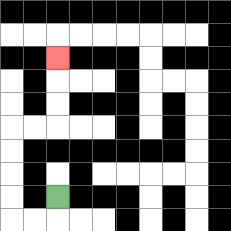{'start': '[2, 8]', 'end': '[2, 2]', 'path_directions': 'D,L,L,U,U,U,U,R,R,U,U,U', 'path_coordinates': '[[2, 8], [2, 9], [1, 9], [0, 9], [0, 8], [0, 7], [0, 6], [0, 5], [1, 5], [2, 5], [2, 4], [2, 3], [2, 2]]'}